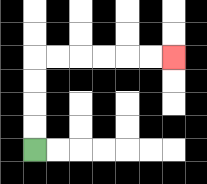{'start': '[1, 6]', 'end': '[7, 2]', 'path_directions': 'U,U,U,U,R,R,R,R,R,R', 'path_coordinates': '[[1, 6], [1, 5], [1, 4], [1, 3], [1, 2], [2, 2], [3, 2], [4, 2], [5, 2], [6, 2], [7, 2]]'}